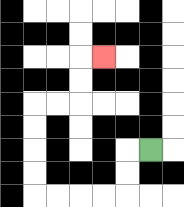{'start': '[6, 6]', 'end': '[4, 2]', 'path_directions': 'L,D,D,L,L,L,L,U,U,U,U,R,R,U,U,R', 'path_coordinates': '[[6, 6], [5, 6], [5, 7], [5, 8], [4, 8], [3, 8], [2, 8], [1, 8], [1, 7], [1, 6], [1, 5], [1, 4], [2, 4], [3, 4], [3, 3], [3, 2], [4, 2]]'}